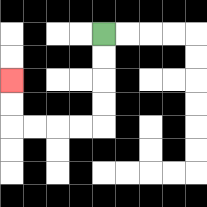{'start': '[4, 1]', 'end': '[0, 3]', 'path_directions': 'D,D,D,D,L,L,L,L,U,U', 'path_coordinates': '[[4, 1], [4, 2], [4, 3], [4, 4], [4, 5], [3, 5], [2, 5], [1, 5], [0, 5], [0, 4], [0, 3]]'}